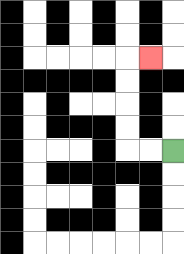{'start': '[7, 6]', 'end': '[6, 2]', 'path_directions': 'L,L,U,U,U,U,R', 'path_coordinates': '[[7, 6], [6, 6], [5, 6], [5, 5], [5, 4], [5, 3], [5, 2], [6, 2]]'}